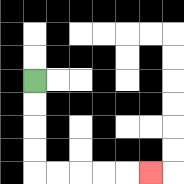{'start': '[1, 3]', 'end': '[6, 7]', 'path_directions': 'D,D,D,D,R,R,R,R,R', 'path_coordinates': '[[1, 3], [1, 4], [1, 5], [1, 6], [1, 7], [2, 7], [3, 7], [4, 7], [5, 7], [6, 7]]'}